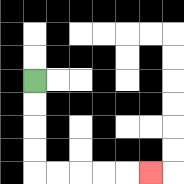{'start': '[1, 3]', 'end': '[6, 7]', 'path_directions': 'D,D,D,D,R,R,R,R,R', 'path_coordinates': '[[1, 3], [1, 4], [1, 5], [1, 6], [1, 7], [2, 7], [3, 7], [4, 7], [5, 7], [6, 7]]'}